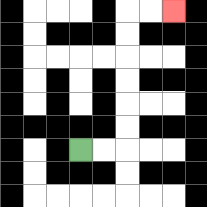{'start': '[3, 6]', 'end': '[7, 0]', 'path_directions': 'R,R,U,U,U,U,U,U,R,R', 'path_coordinates': '[[3, 6], [4, 6], [5, 6], [5, 5], [5, 4], [5, 3], [5, 2], [5, 1], [5, 0], [6, 0], [7, 0]]'}